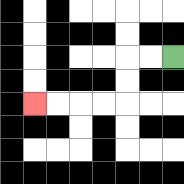{'start': '[7, 2]', 'end': '[1, 4]', 'path_directions': 'L,L,D,D,L,L,L,L', 'path_coordinates': '[[7, 2], [6, 2], [5, 2], [5, 3], [5, 4], [4, 4], [3, 4], [2, 4], [1, 4]]'}